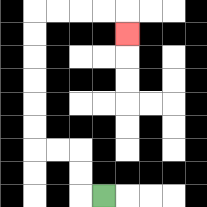{'start': '[4, 8]', 'end': '[5, 1]', 'path_directions': 'L,U,U,L,L,U,U,U,U,U,U,R,R,R,R,D', 'path_coordinates': '[[4, 8], [3, 8], [3, 7], [3, 6], [2, 6], [1, 6], [1, 5], [1, 4], [1, 3], [1, 2], [1, 1], [1, 0], [2, 0], [3, 0], [4, 0], [5, 0], [5, 1]]'}